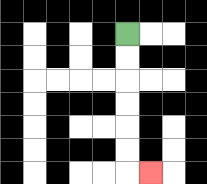{'start': '[5, 1]', 'end': '[6, 7]', 'path_directions': 'D,D,D,D,D,D,R', 'path_coordinates': '[[5, 1], [5, 2], [5, 3], [5, 4], [5, 5], [5, 6], [5, 7], [6, 7]]'}